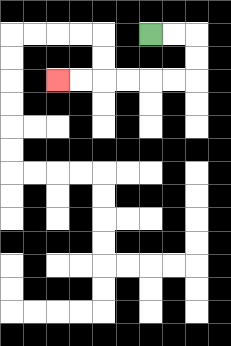{'start': '[6, 1]', 'end': '[2, 3]', 'path_directions': 'R,R,D,D,L,L,L,L,L,L', 'path_coordinates': '[[6, 1], [7, 1], [8, 1], [8, 2], [8, 3], [7, 3], [6, 3], [5, 3], [4, 3], [3, 3], [2, 3]]'}